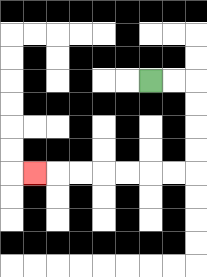{'start': '[6, 3]', 'end': '[1, 7]', 'path_directions': 'R,R,D,D,D,D,L,L,L,L,L,L,L', 'path_coordinates': '[[6, 3], [7, 3], [8, 3], [8, 4], [8, 5], [8, 6], [8, 7], [7, 7], [6, 7], [5, 7], [4, 7], [3, 7], [2, 7], [1, 7]]'}